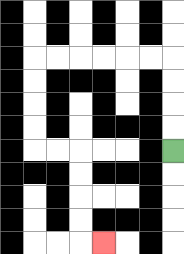{'start': '[7, 6]', 'end': '[4, 10]', 'path_directions': 'U,U,U,U,L,L,L,L,L,L,D,D,D,D,R,R,D,D,D,D,R', 'path_coordinates': '[[7, 6], [7, 5], [7, 4], [7, 3], [7, 2], [6, 2], [5, 2], [4, 2], [3, 2], [2, 2], [1, 2], [1, 3], [1, 4], [1, 5], [1, 6], [2, 6], [3, 6], [3, 7], [3, 8], [3, 9], [3, 10], [4, 10]]'}